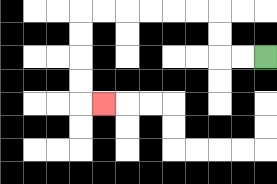{'start': '[11, 2]', 'end': '[4, 4]', 'path_directions': 'L,L,U,U,L,L,L,L,L,L,D,D,D,D,R', 'path_coordinates': '[[11, 2], [10, 2], [9, 2], [9, 1], [9, 0], [8, 0], [7, 0], [6, 0], [5, 0], [4, 0], [3, 0], [3, 1], [3, 2], [3, 3], [3, 4], [4, 4]]'}